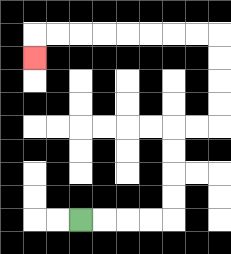{'start': '[3, 9]', 'end': '[1, 2]', 'path_directions': 'R,R,R,R,U,U,U,U,R,R,U,U,U,U,L,L,L,L,L,L,L,L,D', 'path_coordinates': '[[3, 9], [4, 9], [5, 9], [6, 9], [7, 9], [7, 8], [7, 7], [7, 6], [7, 5], [8, 5], [9, 5], [9, 4], [9, 3], [9, 2], [9, 1], [8, 1], [7, 1], [6, 1], [5, 1], [4, 1], [3, 1], [2, 1], [1, 1], [1, 2]]'}